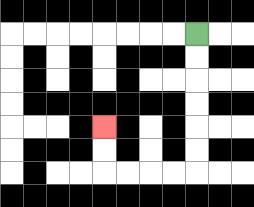{'start': '[8, 1]', 'end': '[4, 5]', 'path_directions': 'D,D,D,D,D,D,L,L,L,L,U,U', 'path_coordinates': '[[8, 1], [8, 2], [8, 3], [8, 4], [8, 5], [8, 6], [8, 7], [7, 7], [6, 7], [5, 7], [4, 7], [4, 6], [4, 5]]'}